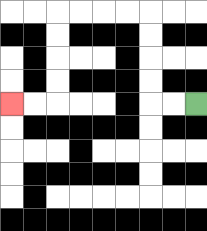{'start': '[8, 4]', 'end': '[0, 4]', 'path_directions': 'L,L,U,U,U,U,L,L,L,L,D,D,D,D,L,L', 'path_coordinates': '[[8, 4], [7, 4], [6, 4], [6, 3], [6, 2], [6, 1], [6, 0], [5, 0], [4, 0], [3, 0], [2, 0], [2, 1], [2, 2], [2, 3], [2, 4], [1, 4], [0, 4]]'}